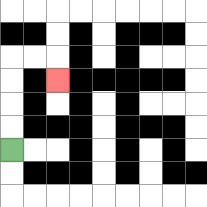{'start': '[0, 6]', 'end': '[2, 3]', 'path_directions': 'U,U,U,U,R,R,D', 'path_coordinates': '[[0, 6], [0, 5], [0, 4], [0, 3], [0, 2], [1, 2], [2, 2], [2, 3]]'}